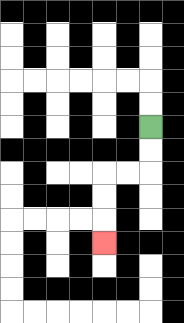{'start': '[6, 5]', 'end': '[4, 10]', 'path_directions': 'D,D,L,L,D,D,D', 'path_coordinates': '[[6, 5], [6, 6], [6, 7], [5, 7], [4, 7], [4, 8], [4, 9], [4, 10]]'}